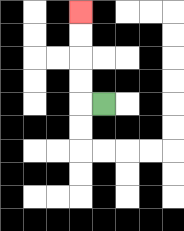{'start': '[4, 4]', 'end': '[3, 0]', 'path_directions': 'L,U,U,U,U', 'path_coordinates': '[[4, 4], [3, 4], [3, 3], [3, 2], [3, 1], [3, 0]]'}